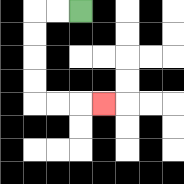{'start': '[3, 0]', 'end': '[4, 4]', 'path_directions': 'L,L,D,D,D,D,R,R,R', 'path_coordinates': '[[3, 0], [2, 0], [1, 0], [1, 1], [1, 2], [1, 3], [1, 4], [2, 4], [3, 4], [4, 4]]'}